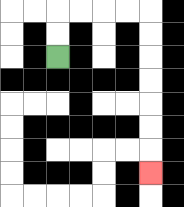{'start': '[2, 2]', 'end': '[6, 7]', 'path_directions': 'U,U,R,R,R,R,D,D,D,D,D,D,D', 'path_coordinates': '[[2, 2], [2, 1], [2, 0], [3, 0], [4, 0], [5, 0], [6, 0], [6, 1], [6, 2], [6, 3], [6, 4], [6, 5], [6, 6], [6, 7]]'}